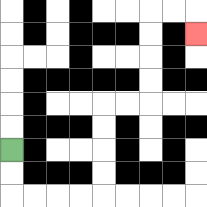{'start': '[0, 6]', 'end': '[8, 1]', 'path_directions': 'D,D,R,R,R,R,U,U,U,U,R,R,U,U,U,U,R,R,D', 'path_coordinates': '[[0, 6], [0, 7], [0, 8], [1, 8], [2, 8], [3, 8], [4, 8], [4, 7], [4, 6], [4, 5], [4, 4], [5, 4], [6, 4], [6, 3], [6, 2], [6, 1], [6, 0], [7, 0], [8, 0], [8, 1]]'}